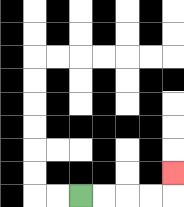{'start': '[3, 8]', 'end': '[7, 7]', 'path_directions': 'R,R,R,R,U', 'path_coordinates': '[[3, 8], [4, 8], [5, 8], [6, 8], [7, 8], [7, 7]]'}